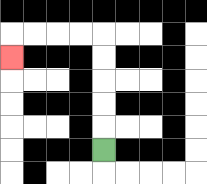{'start': '[4, 6]', 'end': '[0, 2]', 'path_directions': 'U,U,U,U,U,L,L,L,L,D', 'path_coordinates': '[[4, 6], [4, 5], [4, 4], [4, 3], [4, 2], [4, 1], [3, 1], [2, 1], [1, 1], [0, 1], [0, 2]]'}